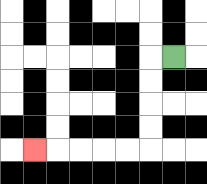{'start': '[7, 2]', 'end': '[1, 6]', 'path_directions': 'L,D,D,D,D,L,L,L,L,L', 'path_coordinates': '[[7, 2], [6, 2], [6, 3], [6, 4], [6, 5], [6, 6], [5, 6], [4, 6], [3, 6], [2, 6], [1, 6]]'}